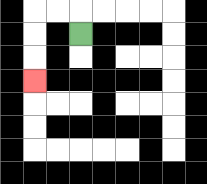{'start': '[3, 1]', 'end': '[1, 3]', 'path_directions': 'U,L,L,D,D,D', 'path_coordinates': '[[3, 1], [3, 0], [2, 0], [1, 0], [1, 1], [1, 2], [1, 3]]'}